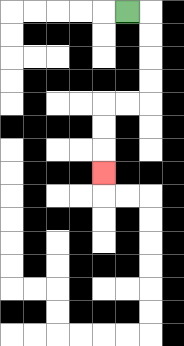{'start': '[5, 0]', 'end': '[4, 7]', 'path_directions': 'R,D,D,D,D,L,L,D,D,D', 'path_coordinates': '[[5, 0], [6, 0], [6, 1], [6, 2], [6, 3], [6, 4], [5, 4], [4, 4], [4, 5], [4, 6], [4, 7]]'}